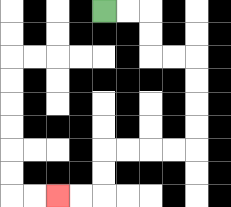{'start': '[4, 0]', 'end': '[2, 8]', 'path_directions': 'R,R,D,D,R,R,D,D,D,D,L,L,L,L,D,D,L,L', 'path_coordinates': '[[4, 0], [5, 0], [6, 0], [6, 1], [6, 2], [7, 2], [8, 2], [8, 3], [8, 4], [8, 5], [8, 6], [7, 6], [6, 6], [5, 6], [4, 6], [4, 7], [4, 8], [3, 8], [2, 8]]'}